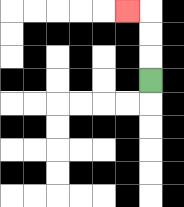{'start': '[6, 3]', 'end': '[5, 0]', 'path_directions': 'U,U,U,L', 'path_coordinates': '[[6, 3], [6, 2], [6, 1], [6, 0], [5, 0]]'}